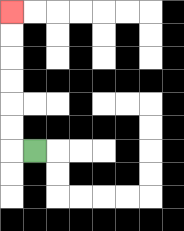{'start': '[1, 6]', 'end': '[0, 0]', 'path_directions': 'L,U,U,U,U,U,U', 'path_coordinates': '[[1, 6], [0, 6], [0, 5], [0, 4], [0, 3], [0, 2], [0, 1], [0, 0]]'}